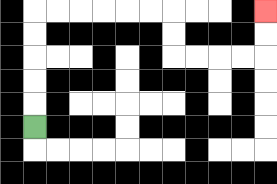{'start': '[1, 5]', 'end': '[11, 0]', 'path_directions': 'U,U,U,U,U,R,R,R,R,R,R,D,D,R,R,R,R,U,U', 'path_coordinates': '[[1, 5], [1, 4], [1, 3], [1, 2], [1, 1], [1, 0], [2, 0], [3, 0], [4, 0], [5, 0], [6, 0], [7, 0], [7, 1], [7, 2], [8, 2], [9, 2], [10, 2], [11, 2], [11, 1], [11, 0]]'}